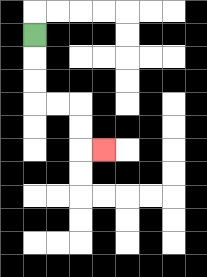{'start': '[1, 1]', 'end': '[4, 6]', 'path_directions': 'D,D,D,R,R,D,D,R', 'path_coordinates': '[[1, 1], [1, 2], [1, 3], [1, 4], [2, 4], [3, 4], [3, 5], [3, 6], [4, 6]]'}